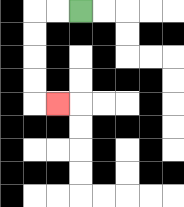{'start': '[3, 0]', 'end': '[2, 4]', 'path_directions': 'L,L,D,D,D,D,R', 'path_coordinates': '[[3, 0], [2, 0], [1, 0], [1, 1], [1, 2], [1, 3], [1, 4], [2, 4]]'}